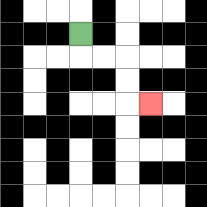{'start': '[3, 1]', 'end': '[6, 4]', 'path_directions': 'D,R,R,D,D,R', 'path_coordinates': '[[3, 1], [3, 2], [4, 2], [5, 2], [5, 3], [5, 4], [6, 4]]'}